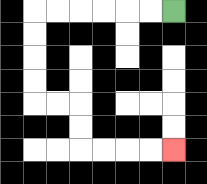{'start': '[7, 0]', 'end': '[7, 6]', 'path_directions': 'L,L,L,L,L,L,D,D,D,D,R,R,D,D,R,R,R,R', 'path_coordinates': '[[7, 0], [6, 0], [5, 0], [4, 0], [3, 0], [2, 0], [1, 0], [1, 1], [1, 2], [1, 3], [1, 4], [2, 4], [3, 4], [3, 5], [3, 6], [4, 6], [5, 6], [6, 6], [7, 6]]'}